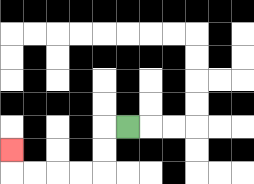{'start': '[5, 5]', 'end': '[0, 6]', 'path_directions': 'L,D,D,L,L,L,L,U', 'path_coordinates': '[[5, 5], [4, 5], [4, 6], [4, 7], [3, 7], [2, 7], [1, 7], [0, 7], [0, 6]]'}